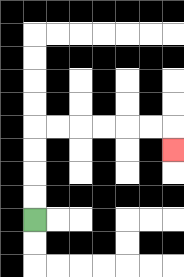{'start': '[1, 9]', 'end': '[7, 6]', 'path_directions': 'U,U,U,U,R,R,R,R,R,R,D', 'path_coordinates': '[[1, 9], [1, 8], [1, 7], [1, 6], [1, 5], [2, 5], [3, 5], [4, 5], [5, 5], [6, 5], [7, 5], [7, 6]]'}